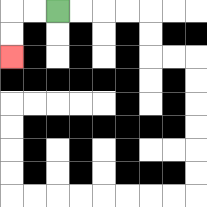{'start': '[2, 0]', 'end': '[0, 2]', 'path_directions': 'L,L,D,D', 'path_coordinates': '[[2, 0], [1, 0], [0, 0], [0, 1], [0, 2]]'}